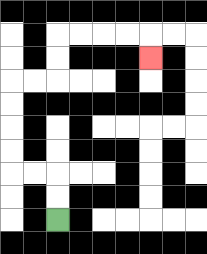{'start': '[2, 9]', 'end': '[6, 2]', 'path_directions': 'U,U,L,L,U,U,U,U,R,R,U,U,R,R,R,R,D', 'path_coordinates': '[[2, 9], [2, 8], [2, 7], [1, 7], [0, 7], [0, 6], [0, 5], [0, 4], [0, 3], [1, 3], [2, 3], [2, 2], [2, 1], [3, 1], [4, 1], [5, 1], [6, 1], [6, 2]]'}